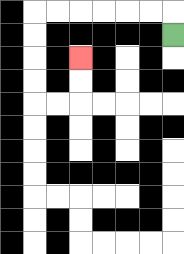{'start': '[7, 1]', 'end': '[3, 2]', 'path_directions': 'U,L,L,L,L,L,L,D,D,D,D,R,R,U,U', 'path_coordinates': '[[7, 1], [7, 0], [6, 0], [5, 0], [4, 0], [3, 0], [2, 0], [1, 0], [1, 1], [1, 2], [1, 3], [1, 4], [2, 4], [3, 4], [3, 3], [3, 2]]'}